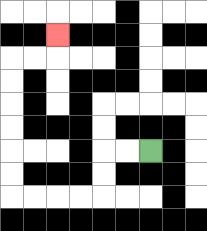{'start': '[6, 6]', 'end': '[2, 1]', 'path_directions': 'L,L,D,D,L,L,L,L,U,U,U,U,U,U,R,R,U', 'path_coordinates': '[[6, 6], [5, 6], [4, 6], [4, 7], [4, 8], [3, 8], [2, 8], [1, 8], [0, 8], [0, 7], [0, 6], [0, 5], [0, 4], [0, 3], [0, 2], [1, 2], [2, 2], [2, 1]]'}